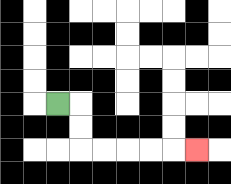{'start': '[2, 4]', 'end': '[8, 6]', 'path_directions': 'R,D,D,R,R,R,R,R', 'path_coordinates': '[[2, 4], [3, 4], [3, 5], [3, 6], [4, 6], [5, 6], [6, 6], [7, 6], [8, 6]]'}